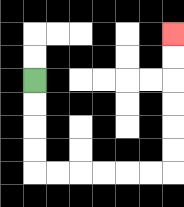{'start': '[1, 3]', 'end': '[7, 1]', 'path_directions': 'D,D,D,D,R,R,R,R,R,R,U,U,U,U,U,U', 'path_coordinates': '[[1, 3], [1, 4], [1, 5], [1, 6], [1, 7], [2, 7], [3, 7], [4, 7], [5, 7], [6, 7], [7, 7], [7, 6], [7, 5], [7, 4], [7, 3], [7, 2], [7, 1]]'}